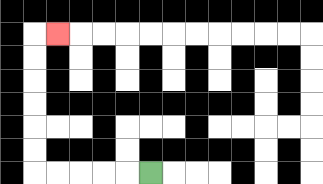{'start': '[6, 7]', 'end': '[2, 1]', 'path_directions': 'L,L,L,L,L,U,U,U,U,U,U,R', 'path_coordinates': '[[6, 7], [5, 7], [4, 7], [3, 7], [2, 7], [1, 7], [1, 6], [1, 5], [1, 4], [1, 3], [1, 2], [1, 1], [2, 1]]'}